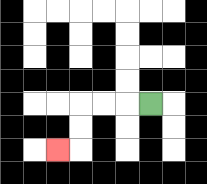{'start': '[6, 4]', 'end': '[2, 6]', 'path_directions': 'L,L,L,D,D,L', 'path_coordinates': '[[6, 4], [5, 4], [4, 4], [3, 4], [3, 5], [3, 6], [2, 6]]'}